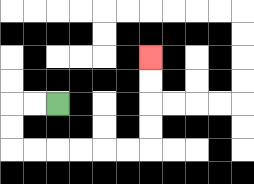{'start': '[2, 4]', 'end': '[6, 2]', 'path_directions': 'L,L,D,D,R,R,R,R,R,R,U,U,U,U', 'path_coordinates': '[[2, 4], [1, 4], [0, 4], [0, 5], [0, 6], [1, 6], [2, 6], [3, 6], [4, 6], [5, 6], [6, 6], [6, 5], [6, 4], [6, 3], [6, 2]]'}